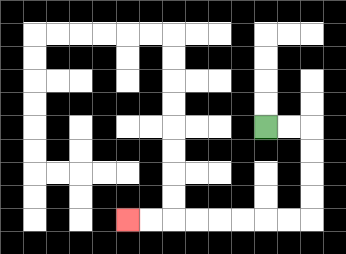{'start': '[11, 5]', 'end': '[5, 9]', 'path_directions': 'R,R,D,D,D,D,L,L,L,L,L,L,L,L', 'path_coordinates': '[[11, 5], [12, 5], [13, 5], [13, 6], [13, 7], [13, 8], [13, 9], [12, 9], [11, 9], [10, 9], [9, 9], [8, 9], [7, 9], [6, 9], [5, 9]]'}